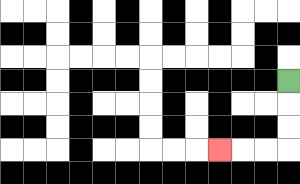{'start': '[12, 3]', 'end': '[9, 6]', 'path_directions': 'D,D,D,L,L,L', 'path_coordinates': '[[12, 3], [12, 4], [12, 5], [12, 6], [11, 6], [10, 6], [9, 6]]'}